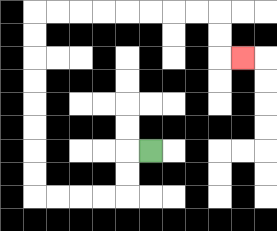{'start': '[6, 6]', 'end': '[10, 2]', 'path_directions': 'L,D,D,L,L,L,L,U,U,U,U,U,U,U,U,R,R,R,R,R,R,R,R,D,D,R', 'path_coordinates': '[[6, 6], [5, 6], [5, 7], [5, 8], [4, 8], [3, 8], [2, 8], [1, 8], [1, 7], [1, 6], [1, 5], [1, 4], [1, 3], [1, 2], [1, 1], [1, 0], [2, 0], [3, 0], [4, 0], [5, 0], [6, 0], [7, 0], [8, 0], [9, 0], [9, 1], [9, 2], [10, 2]]'}